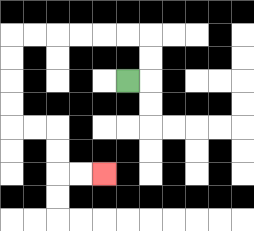{'start': '[5, 3]', 'end': '[4, 7]', 'path_directions': 'R,U,U,L,L,L,L,L,L,D,D,D,D,R,R,D,D,R,R', 'path_coordinates': '[[5, 3], [6, 3], [6, 2], [6, 1], [5, 1], [4, 1], [3, 1], [2, 1], [1, 1], [0, 1], [0, 2], [0, 3], [0, 4], [0, 5], [1, 5], [2, 5], [2, 6], [2, 7], [3, 7], [4, 7]]'}